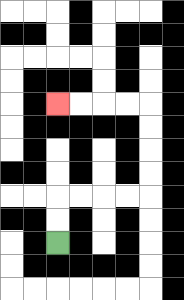{'start': '[2, 10]', 'end': '[2, 4]', 'path_directions': 'U,U,R,R,R,R,U,U,U,U,L,L,L,L', 'path_coordinates': '[[2, 10], [2, 9], [2, 8], [3, 8], [4, 8], [5, 8], [6, 8], [6, 7], [6, 6], [6, 5], [6, 4], [5, 4], [4, 4], [3, 4], [2, 4]]'}